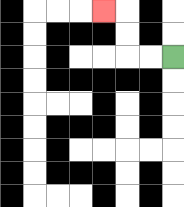{'start': '[7, 2]', 'end': '[4, 0]', 'path_directions': 'L,L,U,U,L', 'path_coordinates': '[[7, 2], [6, 2], [5, 2], [5, 1], [5, 0], [4, 0]]'}